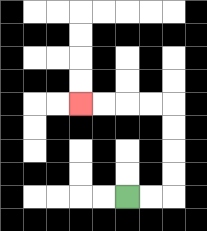{'start': '[5, 8]', 'end': '[3, 4]', 'path_directions': 'R,R,U,U,U,U,L,L,L,L', 'path_coordinates': '[[5, 8], [6, 8], [7, 8], [7, 7], [7, 6], [7, 5], [7, 4], [6, 4], [5, 4], [4, 4], [3, 4]]'}